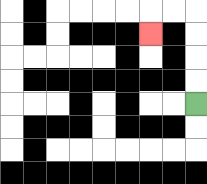{'start': '[8, 4]', 'end': '[6, 1]', 'path_directions': 'U,U,U,U,L,L,D', 'path_coordinates': '[[8, 4], [8, 3], [8, 2], [8, 1], [8, 0], [7, 0], [6, 0], [6, 1]]'}